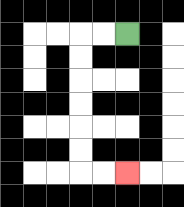{'start': '[5, 1]', 'end': '[5, 7]', 'path_directions': 'L,L,D,D,D,D,D,D,R,R', 'path_coordinates': '[[5, 1], [4, 1], [3, 1], [3, 2], [3, 3], [3, 4], [3, 5], [3, 6], [3, 7], [4, 7], [5, 7]]'}